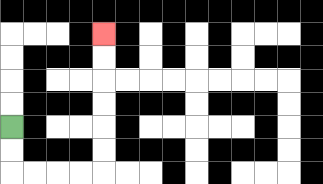{'start': '[0, 5]', 'end': '[4, 1]', 'path_directions': 'D,D,R,R,R,R,U,U,U,U,U,U', 'path_coordinates': '[[0, 5], [0, 6], [0, 7], [1, 7], [2, 7], [3, 7], [4, 7], [4, 6], [4, 5], [4, 4], [4, 3], [4, 2], [4, 1]]'}